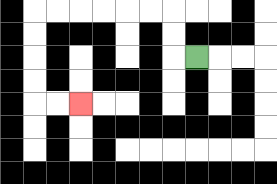{'start': '[8, 2]', 'end': '[3, 4]', 'path_directions': 'L,U,U,L,L,L,L,L,L,D,D,D,D,R,R', 'path_coordinates': '[[8, 2], [7, 2], [7, 1], [7, 0], [6, 0], [5, 0], [4, 0], [3, 0], [2, 0], [1, 0], [1, 1], [1, 2], [1, 3], [1, 4], [2, 4], [3, 4]]'}